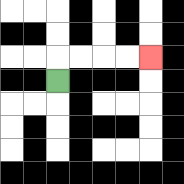{'start': '[2, 3]', 'end': '[6, 2]', 'path_directions': 'U,R,R,R,R', 'path_coordinates': '[[2, 3], [2, 2], [3, 2], [4, 2], [5, 2], [6, 2]]'}